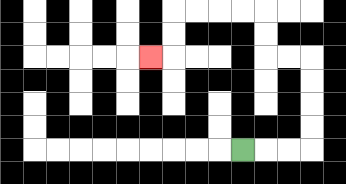{'start': '[10, 6]', 'end': '[6, 2]', 'path_directions': 'R,R,R,U,U,U,U,L,L,U,U,L,L,L,L,D,D,L', 'path_coordinates': '[[10, 6], [11, 6], [12, 6], [13, 6], [13, 5], [13, 4], [13, 3], [13, 2], [12, 2], [11, 2], [11, 1], [11, 0], [10, 0], [9, 0], [8, 0], [7, 0], [7, 1], [7, 2], [6, 2]]'}